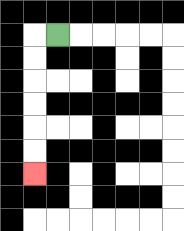{'start': '[2, 1]', 'end': '[1, 7]', 'path_directions': 'L,D,D,D,D,D,D', 'path_coordinates': '[[2, 1], [1, 1], [1, 2], [1, 3], [1, 4], [1, 5], [1, 6], [1, 7]]'}